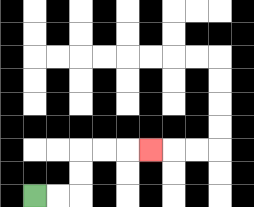{'start': '[1, 8]', 'end': '[6, 6]', 'path_directions': 'R,R,U,U,R,R,R', 'path_coordinates': '[[1, 8], [2, 8], [3, 8], [3, 7], [3, 6], [4, 6], [5, 6], [6, 6]]'}